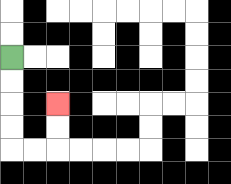{'start': '[0, 2]', 'end': '[2, 4]', 'path_directions': 'D,D,D,D,R,R,U,U', 'path_coordinates': '[[0, 2], [0, 3], [0, 4], [0, 5], [0, 6], [1, 6], [2, 6], [2, 5], [2, 4]]'}